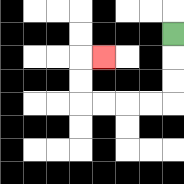{'start': '[7, 1]', 'end': '[4, 2]', 'path_directions': 'D,D,D,L,L,L,L,U,U,R', 'path_coordinates': '[[7, 1], [7, 2], [7, 3], [7, 4], [6, 4], [5, 4], [4, 4], [3, 4], [3, 3], [3, 2], [4, 2]]'}